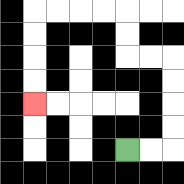{'start': '[5, 6]', 'end': '[1, 4]', 'path_directions': 'R,R,U,U,U,U,L,L,U,U,L,L,L,L,D,D,D,D', 'path_coordinates': '[[5, 6], [6, 6], [7, 6], [7, 5], [7, 4], [7, 3], [7, 2], [6, 2], [5, 2], [5, 1], [5, 0], [4, 0], [3, 0], [2, 0], [1, 0], [1, 1], [1, 2], [1, 3], [1, 4]]'}